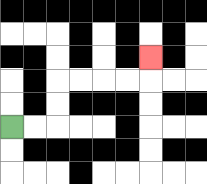{'start': '[0, 5]', 'end': '[6, 2]', 'path_directions': 'R,R,U,U,R,R,R,R,U', 'path_coordinates': '[[0, 5], [1, 5], [2, 5], [2, 4], [2, 3], [3, 3], [4, 3], [5, 3], [6, 3], [6, 2]]'}